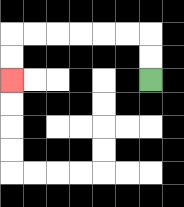{'start': '[6, 3]', 'end': '[0, 3]', 'path_directions': 'U,U,L,L,L,L,L,L,D,D', 'path_coordinates': '[[6, 3], [6, 2], [6, 1], [5, 1], [4, 1], [3, 1], [2, 1], [1, 1], [0, 1], [0, 2], [0, 3]]'}